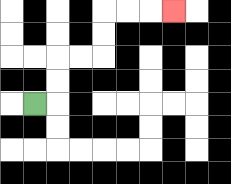{'start': '[1, 4]', 'end': '[7, 0]', 'path_directions': 'R,U,U,R,R,U,U,R,R,R', 'path_coordinates': '[[1, 4], [2, 4], [2, 3], [2, 2], [3, 2], [4, 2], [4, 1], [4, 0], [5, 0], [6, 0], [7, 0]]'}